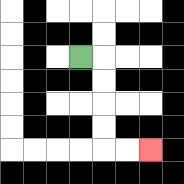{'start': '[3, 2]', 'end': '[6, 6]', 'path_directions': 'R,D,D,D,D,R,R', 'path_coordinates': '[[3, 2], [4, 2], [4, 3], [4, 4], [4, 5], [4, 6], [5, 6], [6, 6]]'}